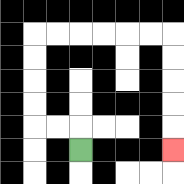{'start': '[3, 6]', 'end': '[7, 6]', 'path_directions': 'U,L,L,U,U,U,U,R,R,R,R,R,R,D,D,D,D,D', 'path_coordinates': '[[3, 6], [3, 5], [2, 5], [1, 5], [1, 4], [1, 3], [1, 2], [1, 1], [2, 1], [3, 1], [4, 1], [5, 1], [6, 1], [7, 1], [7, 2], [7, 3], [7, 4], [7, 5], [7, 6]]'}